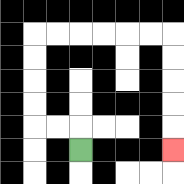{'start': '[3, 6]', 'end': '[7, 6]', 'path_directions': 'U,L,L,U,U,U,U,R,R,R,R,R,R,D,D,D,D,D', 'path_coordinates': '[[3, 6], [3, 5], [2, 5], [1, 5], [1, 4], [1, 3], [1, 2], [1, 1], [2, 1], [3, 1], [4, 1], [5, 1], [6, 1], [7, 1], [7, 2], [7, 3], [7, 4], [7, 5], [7, 6]]'}